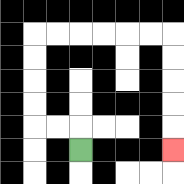{'start': '[3, 6]', 'end': '[7, 6]', 'path_directions': 'U,L,L,U,U,U,U,R,R,R,R,R,R,D,D,D,D,D', 'path_coordinates': '[[3, 6], [3, 5], [2, 5], [1, 5], [1, 4], [1, 3], [1, 2], [1, 1], [2, 1], [3, 1], [4, 1], [5, 1], [6, 1], [7, 1], [7, 2], [7, 3], [7, 4], [7, 5], [7, 6]]'}